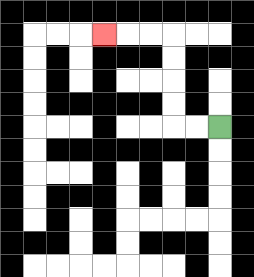{'start': '[9, 5]', 'end': '[4, 1]', 'path_directions': 'L,L,U,U,U,U,L,L,L', 'path_coordinates': '[[9, 5], [8, 5], [7, 5], [7, 4], [7, 3], [7, 2], [7, 1], [6, 1], [5, 1], [4, 1]]'}